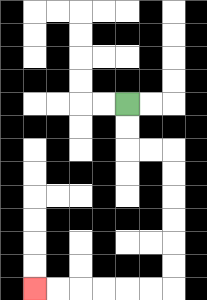{'start': '[5, 4]', 'end': '[1, 12]', 'path_directions': 'D,D,R,R,D,D,D,D,D,D,L,L,L,L,L,L', 'path_coordinates': '[[5, 4], [5, 5], [5, 6], [6, 6], [7, 6], [7, 7], [7, 8], [7, 9], [7, 10], [7, 11], [7, 12], [6, 12], [5, 12], [4, 12], [3, 12], [2, 12], [1, 12]]'}